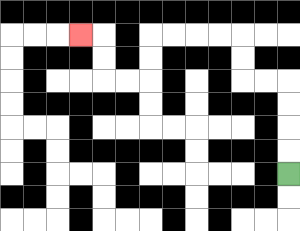{'start': '[12, 7]', 'end': '[3, 1]', 'path_directions': 'U,U,U,U,L,L,U,U,L,L,L,L,D,D,L,L,U,U,L', 'path_coordinates': '[[12, 7], [12, 6], [12, 5], [12, 4], [12, 3], [11, 3], [10, 3], [10, 2], [10, 1], [9, 1], [8, 1], [7, 1], [6, 1], [6, 2], [6, 3], [5, 3], [4, 3], [4, 2], [4, 1], [3, 1]]'}